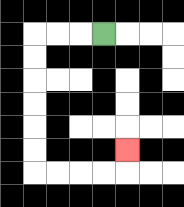{'start': '[4, 1]', 'end': '[5, 6]', 'path_directions': 'L,L,L,D,D,D,D,D,D,R,R,R,R,U', 'path_coordinates': '[[4, 1], [3, 1], [2, 1], [1, 1], [1, 2], [1, 3], [1, 4], [1, 5], [1, 6], [1, 7], [2, 7], [3, 7], [4, 7], [5, 7], [5, 6]]'}